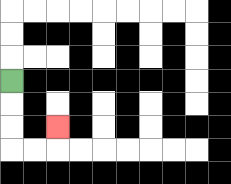{'start': '[0, 3]', 'end': '[2, 5]', 'path_directions': 'D,D,D,R,R,U', 'path_coordinates': '[[0, 3], [0, 4], [0, 5], [0, 6], [1, 6], [2, 6], [2, 5]]'}